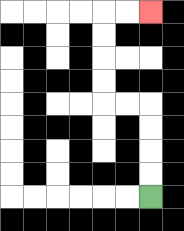{'start': '[6, 8]', 'end': '[6, 0]', 'path_directions': 'U,U,U,U,L,L,U,U,U,U,R,R', 'path_coordinates': '[[6, 8], [6, 7], [6, 6], [6, 5], [6, 4], [5, 4], [4, 4], [4, 3], [4, 2], [4, 1], [4, 0], [5, 0], [6, 0]]'}